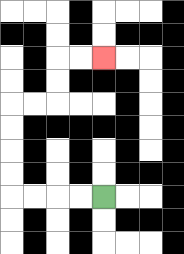{'start': '[4, 8]', 'end': '[4, 2]', 'path_directions': 'L,L,L,L,U,U,U,U,R,R,U,U,R,R', 'path_coordinates': '[[4, 8], [3, 8], [2, 8], [1, 8], [0, 8], [0, 7], [0, 6], [0, 5], [0, 4], [1, 4], [2, 4], [2, 3], [2, 2], [3, 2], [4, 2]]'}